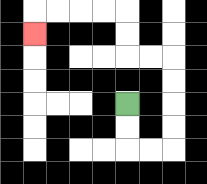{'start': '[5, 4]', 'end': '[1, 1]', 'path_directions': 'D,D,R,R,U,U,U,U,L,L,U,U,L,L,L,L,D', 'path_coordinates': '[[5, 4], [5, 5], [5, 6], [6, 6], [7, 6], [7, 5], [7, 4], [7, 3], [7, 2], [6, 2], [5, 2], [5, 1], [5, 0], [4, 0], [3, 0], [2, 0], [1, 0], [1, 1]]'}